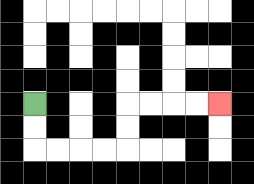{'start': '[1, 4]', 'end': '[9, 4]', 'path_directions': 'D,D,R,R,R,R,U,U,R,R,R,R', 'path_coordinates': '[[1, 4], [1, 5], [1, 6], [2, 6], [3, 6], [4, 6], [5, 6], [5, 5], [5, 4], [6, 4], [7, 4], [8, 4], [9, 4]]'}